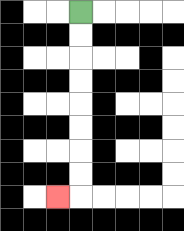{'start': '[3, 0]', 'end': '[2, 8]', 'path_directions': 'D,D,D,D,D,D,D,D,L', 'path_coordinates': '[[3, 0], [3, 1], [3, 2], [3, 3], [3, 4], [3, 5], [3, 6], [3, 7], [3, 8], [2, 8]]'}